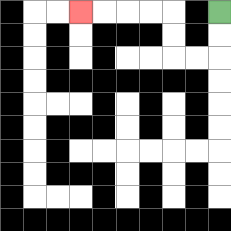{'start': '[9, 0]', 'end': '[3, 0]', 'path_directions': 'D,D,L,L,U,U,L,L,L,L', 'path_coordinates': '[[9, 0], [9, 1], [9, 2], [8, 2], [7, 2], [7, 1], [7, 0], [6, 0], [5, 0], [4, 0], [3, 0]]'}